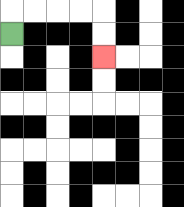{'start': '[0, 1]', 'end': '[4, 2]', 'path_directions': 'U,R,R,R,R,D,D', 'path_coordinates': '[[0, 1], [0, 0], [1, 0], [2, 0], [3, 0], [4, 0], [4, 1], [4, 2]]'}